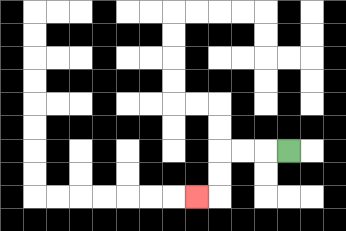{'start': '[12, 6]', 'end': '[8, 8]', 'path_directions': 'L,L,L,D,D,L', 'path_coordinates': '[[12, 6], [11, 6], [10, 6], [9, 6], [9, 7], [9, 8], [8, 8]]'}